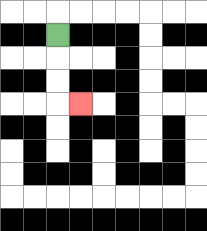{'start': '[2, 1]', 'end': '[3, 4]', 'path_directions': 'D,D,D,R', 'path_coordinates': '[[2, 1], [2, 2], [2, 3], [2, 4], [3, 4]]'}